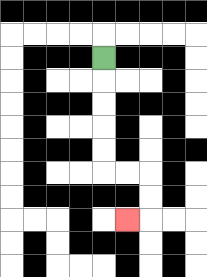{'start': '[4, 2]', 'end': '[5, 9]', 'path_directions': 'D,D,D,D,D,R,R,D,D,L', 'path_coordinates': '[[4, 2], [4, 3], [4, 4], [4, 5], [4, 6], [4, 7], [5, 7], [6, 7], [6, 8], [6, 9], [5, 9]]'}